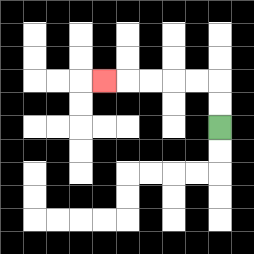{'start': '[9, 5]', 'end': '[4, 3]', 'path_directions': 'U,U,L,L,L,L,L', 'path_coordinates': '[[9, 5], [9, 4], [9, 3], [8, 3], [7, 3], [6, 3], [5, 3], [4, 3]]'}